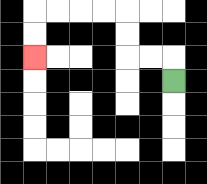{'start': '[7, 3]', 'end': '[1, 2]', 'path_directions': 'U,L,L,U,U,L,L,L,L,D,D', 'path_coordinates': '[[7, 3], [7, 2], [6, 2], [5, 2], [5, 1], [5, 0], [4, 0], [3, 0], [2, 0], [1, 0], [1, 1], [1, 2]]'}